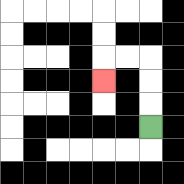{'start': '[6, 5]', 'end': '[4, 3]', 'path_directions': 'U,U,U,L,L,D', 'path_coordinates': '[[6, 5], [6, 4], [6, 3], [6, 2], [5, 2], [4, 2], [4, 3]]'}